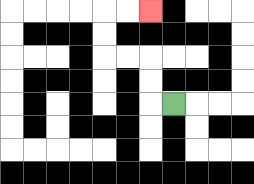{'start': '[7, 4]', 'end': '[6, 0]', 'path_directions': 'L,U,U,L,L,U,U,R,R', 'path_coordinates': '[[7, 4], [6, 4], [6, 3], [6, 2], [5, 2], [4, 2], [4, 1], [4, 0], [5, 0], [6, 0]]'}